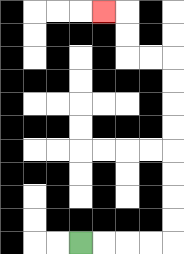{'start': '[3, 10]', 'end': '[4, 0]', 'path_directions': 'R,R,R,R,U,U,U,U,U,U,U,U,L,L,U,U,L', 'path_coordinates': '[[3, 10], [4, 10], [5, 10], [6, 10], [7, 10], [7, 9], [7, 8], [7, 7], [7, 6], [7, 5], [7, 4], [7, 3], [7, 2], [6, 2], [5, 2], [5, 1], [5, 0], [4, 0]]'}